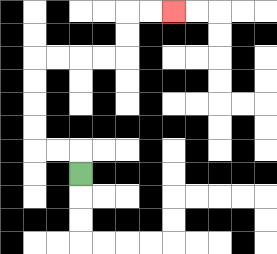{'start': '[3, 7]', 'end': '[7, 0]', 'path_directions': 'U,L,L,U,U,U,U,R,R,R,R,U,U,R,R', 'path_coordinates': '[[3, 7], [3, 6], [2, 6], [1, 6], [1, 5], [1, 4], [1, 3], [1, 2], [2, 2], [3, 2], [4, 2], [5, 2], [5, 1], [5, 0], [6, 0], [7, 0]]'}